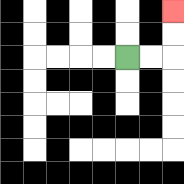{'start': '[5, 2]', 'end': '[7, 0]', 'path_directions': 'R,R,U,U', 'path_coordinates': '[[5, 2], [6, 2], [7, 2], [7, 1], [7, 0]]'}